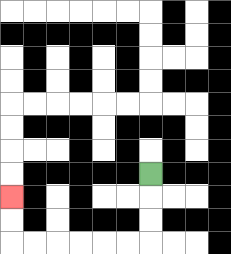{'start': '[6, 7]', 'end': '[0, 8]', 'path_directions': 'D,D,D,L,L,L,L,L,L,U,U', 'path_coordinates': '[[6, 7], [6, 8], [6, 9], [6, 10], [5, 10], [4, 10], [3, 10], [2, 10], [1, 10], [0, 10], [0, 9], [0, 8]]'}